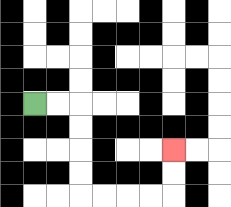{'start': '[1, 4]', 'end': '[7, 6]', 'path_directions': 'R,R,D,D,D,D,R,R,R,R,U,U', 'path_coordinates': '[[1, 4], [2, 4], [3, 4], [3, 5], [3, 6], [3, 7], [3, 8], [4, 8], [5, 8], [6, 8], [7, 8], [7, 7], [7, 6]]'}